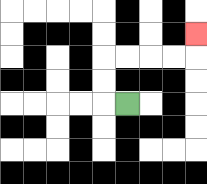{'start': '[5, 4]', 'end': '[8, 1]', 'path_directions': 'L,U,U,R,R,R,R,U', 'path_coordinates': '[[5, 4], [4, 4], [4, 3], [4, 2], [5, 2], [6, 2], [7, 2], [8, 2], [8, 1]]'}